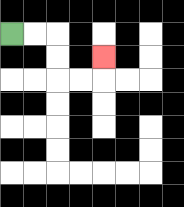{'start': '[0, 1]', 'end': '[4, 2]', 'path_directions': 'R,R,D,D,R,R,U', 'path_coordinates': '[[0, 1], [1, 1], [2, 1], [2, 2], [2, 3], [3, 3], [4, 3], [4, 2]]'}